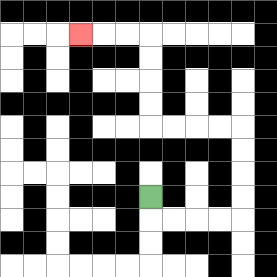{'start': '[6, 8]', 'end': '[3, 1]', 'path_directions': 'D,R,R,R,R,U,U,U,U,L,L,L,L,U,U,U,U,L,L,L', 'path_coordinates': '[[6, 8], [6, 9], [7, 9], [8, 9], [9, 9], [10, 9], [10, 8], [10, 7], [10, 6], [10, 5], [9, 5], [8, 5], [7, 5], [6, 5], [6, 4], [6, 3], [6, 2], [6, 1], [5, 1], [4, 1], [3, 1]]'}